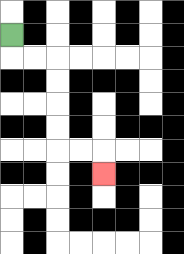{'start': '[0, 1]', 'end': '[4, 7]', 'path_directions': 'D,R,R,D,D,D,D,R,R,D', 'path_coordinates': '[[0, 1], [0, 2], [1, 2], [2, 2], [2, 3], [2, 4], [2, 5], [2, 6], [3, 6], [4, 6], [4, 7]]'}